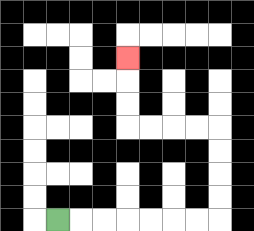{'start': '[2, 9]', 'end': '[5, 2]', 'path_directions': 'R,R,R,R,R,R,R,U,U,U,U,L,L,L,L,U,U,U', 'path_coordinates': '[[2, 9], [3, 9], [4, 9], [5, 9], [6, 9], [7, 9], [8, 9], [9, 9], [9, 8], [9, 7], [9, 6], [9, 5], [8, 5], [7, 5], [6, 5], [5, 5], [5, 4], [5, 3], [5, 2]]'}